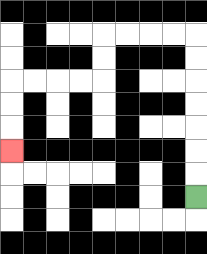{'start': '[8, 8]', 'end': '[0, 6]', 'path_directions': 'U,U,U,U,U,U,U,L,L,L,L,D,D,L,L,L,L,D,D,D', 'path_coordinates': '[[8, 8], [8, 7], [8, 6], [8, 5], [8, 4], [8, 3], [8, 2], [8, 1], [7, 1], [6, 1], [5, 1], [4, 1], [4, 2], [4, 3], [3, 3], [2, 3], [1, 3], [0, 3], [0, 4], [0, 5], [0, 6]]'}